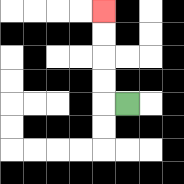{'start': '[5, 4]', 'end': '[4, 0]', 'path_directions': 'L,U,U,U,U', 'path_coordinates': '[[5, 4], [4, 4], [4, 3], [4, 2], [4, 1], [4, 0]]'}